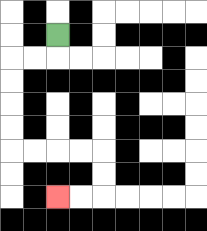{'start': '[2, 1]', 'end': '[2, 8]', 'path_directions': 'D,L,L,D,D,D,D,R,R,R,R,D,D,L,L', 'path_coordinates': '[[2, 1], [2, 2], [1, 2], [0, 2], [0, 3], [0, 4], [0, 5], [0, 6], [1, 6], [2, 6], [3, 6], [4, 6], [4, 7], [4, 8], [3, 8], [2, 8]]'}